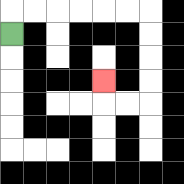{'start': '[0, 1]', 'end': '[4, 3]', 'path_directions': 'U,R,R,R,R,R,R,D,D,D,D,L,L,U', 'path_coordinates': '[[0, 1], [0, 0], [1, 0], [2, 0], [3, 0], [4, 0], [5, 0], [6, 0], [6, 1], [6, 2], [6, 3], [6, 4], [5, 4], [4, 4], [4, 3]]'}